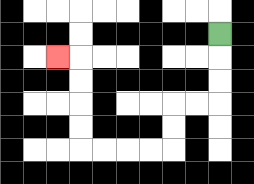{'start': '[9, 1]', 'end': '[2, 2]', 'path_directions': 'D,D,D,L,L,D,D,L,L,L,L,U,U,U,U,L', 'path_coordinates': '[[9, 1], [9, 2], [9, 3], [9, 4], [8, 4], [7, 4], [7, 5], [7, 6], [6, 6], [5, 6], [4, 6], [3, 6], [3, 5], [3, 4], [3, 3], [3, 2], [2, 2]]'}